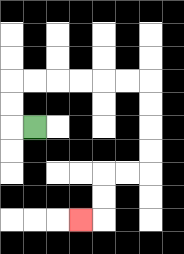{'start': '[1, 5]', 'end': '[3, 9]', 'path_directions': 'L,U,U,R,R,R,R,R,R,D,D,D,D,L,L,D,D,L', 'path_coordinates': '[[1, 5], [0, 5], [0, 4], [0, 3], [1, 3], [2, 3], [3, 3], [4, 3], [5, 3], [6, 3], [6, 4], [6, 5], [6, 6], [6, 7], [5, 7], [4, 7], [4, 8], [4, 9], [3, 9]]'}